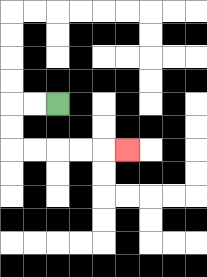{'start': '[2, 4]', 'end': '[5, 6]', 'path_directions': 'L,L,D,D,R,R,R,R,R', 'path_coordinates': '[[2, 4], [1, 4], [0, 4], [0, 5], [0, 6], [1, 6], [2, 6], [3, 6], [4, 6], [5, 6]]'}